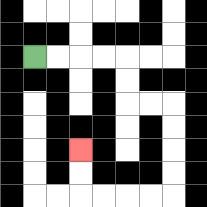{'start': '[1, 2]', 'end': '[3, 6]', 'path_directions': 'R,R,R,R,D,D,R,R,D,D,D,D,L,L,L,L,U,U', 'path_coordinates': '[[1, 2], [2, 2], [3, 2], [4, 2], [5, 2], [5, 3], [5, 4], [6, 4], [7, 4], [7, 5], [7, 6], [7, 7], [7, 8], [6, 8], [5, 8], [4, 8], [3, 8], [3, 7], [3, 6]]'}